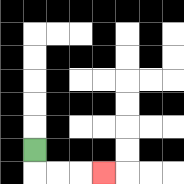{'start': '[1, 6]', 'end': '[4, 7]', 'path_directions': 'D,R,R,R', 'path_coordinates': '[[1, 6], [1, 7], [2, 7], [3, 7], [4, 7]]'}